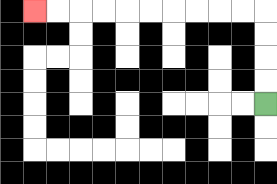{'start': '[11, 4]', 'end': '[1, 0]', 'path_directions': 'U,U,U,U,L,L,L,L,L,L,L,L,L,L', 'path_coordinates': '[[11, 4], [11, 3], [11, 2], [11, 1], [11, 0], [10, 0], [9, 0], [8, 0], [7, 0], [6, 0], [5, 0], [4, 0], [3, 0], [2, 0], [1, 0]]'}